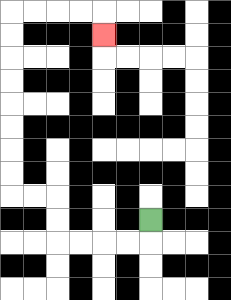{'start': '[6, 9]', 'end': '[4, 1]', 'path_directions': 'D,L,L,L,L,U,U,L,L,U,U,U,U,U,U,U,U,R,R,R,R,D', 'path_coordinates': '[[6, 9], [6, 10], [5, 10], [4, 10], [3, 10], [2, 10], [2, 9], [2, 8], [1, 8], [0, 8], [0, 7], [0, 6], [0, 5], [0, 4], [0, 3], [0, 2], [0, 1], [0, 0], [1, 0], [2, 0], [3, 0], [4, 0], [4, 1]]'}